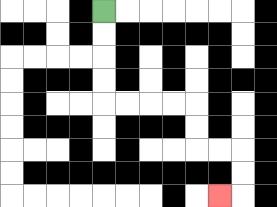{'start': '[4, 0]', 'end': '[9, 8]', 'path_directions': 'D,D,D,D,R,R,R,R,D,D,R,R,D,D,L', 'path_coordinates': '[[4, 0], [4, 1], [4, 2], [4, 3], [4, 4], [5, 4], [6, 4], [7, 4], [8, 4], [8, 5], [8, 6], [9, 6], [10, 6], [10, 7], [10, 8], [9, 8]]'}